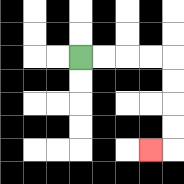{'start': '[3, 2]', 'end': '[6, 6]', 'path_directions': 'R,R,R,R,D,D,D,D,L', 'path_coordinates': '[[3, 2], [4, 2], [5, 2], [6, 2], [7, 2], [7, 3], [7, 4], [7, 5], [7, 6], [6, 6]]'}